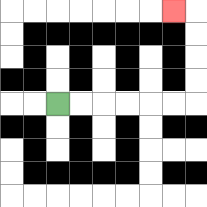{'start': '[2, 4]', 'end': '[7, 0]', 'path_directions': 'R,R,R,R,R,R,U,U,U,U,L', 'path_coordinates': '[[2, 4], [3, 4], [4, 4], [5, 4], [6, 4], [7, 4], [8, 4], [8, 3], [8, 2], [8, 1], [8, 0], [7, 0]]'}